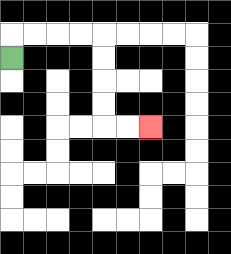{'start': '[0, 2]', 'end': '[6, 5]', 'path_directions': 'U,R,R,R,R,D,D,D,D,R,R', 'path_coordinates': '[[0, 2], [0, 1], [1, 1], [2, 1], [3, 1], [4, 1], [4, 2], [4, 3], [4, 4], [4, 5], [5, 5], [6, 5]]'}